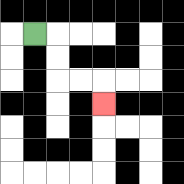{'start': '[1, 1]', 'end': '[4, 4]', 'path_directions': 'R,D,D,R,R,D', 'path_coordinates': '[[1, 1], [2, 1], [2, 2], [2, 3], [3, 3], [4, 3], [4, 4]]'}